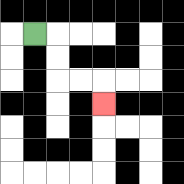{'start': '[1, 1]', 'end': '[4, 4]', 'path_directions': 'R,D,D,R,R,D', 'path_coordinates': '[[1, 1], [2, 1], [2, 2], [2, 3], [3, 3], [4, 3], [4, 4]]'}